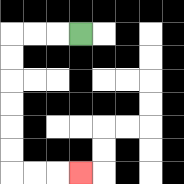{'start': '[3, 1]', 'end': '[3, 7]', 'path_directions': 'L,L,L,D,D,D,D,D,D,R,R,R', 'path_coordinates': '[[3, 1], [2, 1], [1, 1], [0, 1], [0, 2], [0, 3], [0, 4], [0, 5], [0, 6], [0, 7], [1, 7], [2, 7], [3, 7]]'}